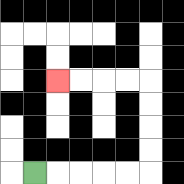{'start': '[1, 7]', 'end': '[2, 3]', 'path_directions': 'R,R,R,R,R,U,U,U,U,L,L,L,L', 'path_coordinates': '[[1, 7], [2, 7], [3, 7], [4, 7], [5, 7], [6, 7], [6, 6], [6, 5], [6, 4], [6, 3], [5, 3], [4, 3], [3, 3], [2, 3]]'}